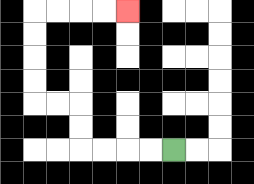{'start': '[7, 6]', 'end': '[5, 0]', 'path_directions': 'L,L,L,L,U,U,L,L,U,U,U,U,R,R,R,R', 'path_coordinates': '[[7, 6], [6, 6], [5, 6], [4, 6], [3, 6], [3, 5], [3, 4], [2, 4], [1, 4], [1, 3], [1, 2], [1, 1], [1, 0], [2, 0], [3, 0], [4, 0], [5, 0]]'}